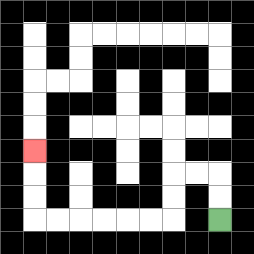{'start': '[9, 9]', 'end': '[1, 6]', 'path_directions': 'U,U,L,L,D,D,L,L,L,L,L,L,U,U,U', 'path_coordinates': '[[9, 9], [9, 8], [9, 7], [8, 7], [7, 7], [7, 8], [7, 9], [6, 9], [5, 9], [4, 9], [3, 9], [2, 9], [1, 9], [1, 8], [1, 7], [1, 6]]'}